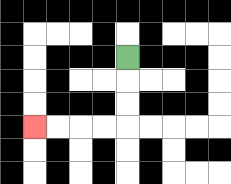{'start': '[5, 2]', 'end': '[1, 5]', 'path_directions': 'D,D,D,L,L,L,L', 'path_coordinates': '[[5, 2], [5, 3], [5, 4], [5, 5], [4, 5], [3, 5], [2, 5], [1, 5]]'}